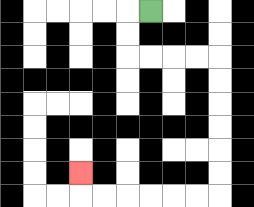{'start': '[6, 0]', 'end': '[3, 7]', 'path_directions': 'L,D,D,R,R,R,R,D,D,D,D,D,D,L,L,L,L,L,L,U', 'path_coordinates': '[[6, 0], [5, 0], [5, 1], [5, 2], [6, 2], [7, 2], [8, 2], [9, 2], [9, 3], [9, 4], [9, 5], [9, 6], [9, 7], [9, 8], [8, 8], [7, 8], [6, 8], [5, 8], [4, 8], [3, 8], [3, 7]]'}